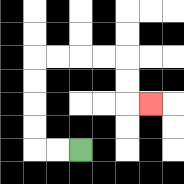{'start': '[3, 6]', 'end': '[6, 4]', 'path_directions': 'L,L,U,U,U,U,R,R,R,R,D,D,R', 'path_coordinates': '[[3, 6], [2, 6], [1, 6], [1, 5], [1, 4], [1, 3], [1, 2], [2, 2], [3, 2], [4, 2], [5, 2], [5, 3], [5, 4], [6, 4]]'}